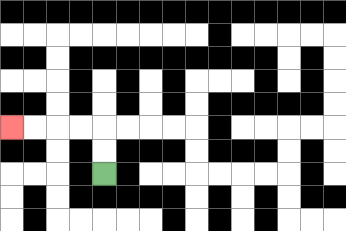{'start': '[4, 7]', 'end': '[0, 5]', 'path_directions': 'U,U,L,L,L,L', 'path_coordinates': '[[4, 7], [4, 6], [4, 5], [3, 5], [2, 5], [1, 5], [0, 5]]'}